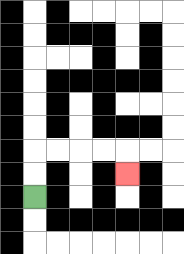{'start': '[1, 8]', 'end': '[5, 7]', 'path_directions': 'U,U,R,R,R,R,D', 'path_coordinates': '[[1, 8], [1, 7], [1, 6], [2, 6], [3, 6], [4, 6], [5, 6], [5, 7]]'}